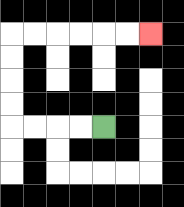{'start': '[4, 5]', 'end': '[6, 1]', 'path_directions': 'L,L,L,L,U,U,U,U,R,R,R,R,R,R', 'path_coordinates': '[[4, 5], [3, 5], [2, 5], [1, 5], [0, 5], [0, 4], [0, 3], [0, 2], [0, 1], [1, 1], [2, 1], [3, 1], [4, 1], [5, 1], [6, 1]]'}